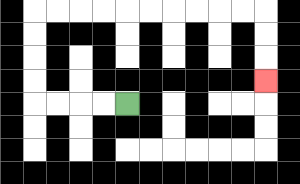{'start': '[5, 4]', 'end': '[11, 3]', 'path_directions': 'L,L,L,L,U,U,U,U,R,R,R,R,R,R,R,R,R,R,D,D,D', 'path_coordinates': '[[5, 4], [4, 4], [3, 4], [2, 4], [1, 4], [1, 3], [1, 2], [1, 1], [1, 0], [2, 0], [3, 0], [4, 0], [5, 0], [6, 0], [7, 0], [8, 0], [9, 0], [10, 0], [11, 0], [11, 1], [11, 2], [11, 3]]'}